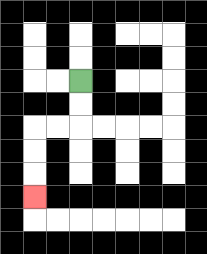{'start': '[3, 3]', 'end': '[1, 8]', 'path_directions': 'D,D,L,L,D,D,D', 'path_coordinates': '[[3, 3], [3, 4], [3, 5], [2, 5], [1, 5], [1, 6], [1, 7], [1, 8]]'}